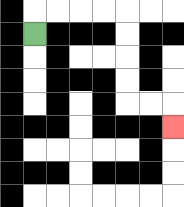{'start': '[1, 1]', 'end': '[7, 5]', 'path_directions': 'U,R,R,R,R,D,D,D,D,R,R,D', 'path_coordinates': '[[1, 1], [1, 0], [2, 0], [3, 0], [4, 0], [5, 0], [5, 1], [5, 2], [5, 3], [5, 4], [6, 4], [7, 4], [7, 5]]'}